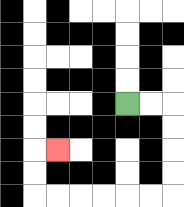{'start': '[5, 4]', 'end': '[2, 6]', 'path_directions': 'R,R,D,D,D,D,L,L,L,L,L,L,U,U,R', 'path_coordinates': '[[5, 4], [6, 4], [7, 4], [7, 5], [7, 6], [7, 7], [7, 8], [6, 8], [5, 8], [4, 8], [3, 8], [2, 8], [1, 8], [1, 7], [1, 6], [2, 6]]'}